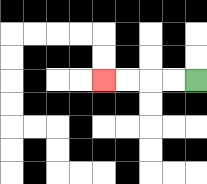{'start': '[8, 3]', 'end': '[4, 3]', 'path_directions': 'L,L,L,L', 'path_coordinates': '[[8, 3], [7, 3], [6, 3], [5, 3], [4, 3]]'}